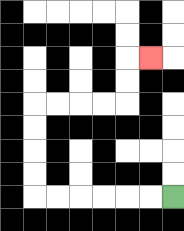{'start': '[7, 8]', 'end': '[6, 2]', 'path_directions': 'L,L,L,L,L,L,U,U,U,U,R,R,R,R,U,U,R', 'path_coordinates': '[[7, 8], [6, 8], [5, 8], [4, 8], [3, 8], [2, 8], [1, 8], [1, 7], [1, 6], [1, 5], [1, 4], [2, 4], [3, 4], [4, 4], [5, 4], [5, 3], [5, 2], [6, 2]]'}